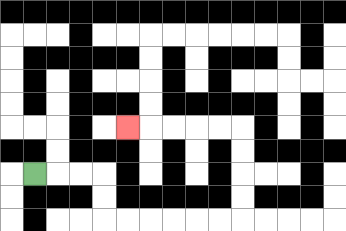{'start': '[1, 7]', 'end': '[5, 5]', 'path_directions': 'R,R,R,D,D,R,R,R,R,R,R,U,U,U,U,L,L,L,L,L', 'path_coordinates': '[[1, 7], [2, 7], [3, 7], [4, 7], [4, 8], [4, 9], [5, 9], [6, 9], [7, 9], [8, 9], [9, 9], [10, 9], [10, 8], [10, 7], [10, 6], [10, 5], [9, 5], [8, 5], [7, 5], [6, 5], [5, 5]]'}